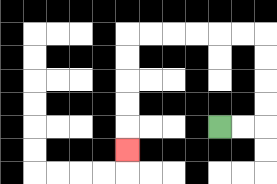{'start': '[9, 5]', 'end': '[5, 6]', 'path_directions': 'R,R,U,U,U,U,L,L,L,L,L,L,D,D,D,D,D', 'path_coordinates': '[[9, 5], [10, 5], [11, 5], [11, 4], [11, 3], [11, 2], [11, 1], [10, 1], [9, 1], [8, 1], [7, 1], [6, 1], [5, 1], [5, 2], [5, 3], [5, 4], [5, 5], [5, 6]]'}